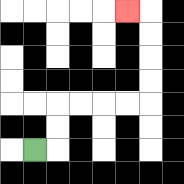{'start': '[1, 6]', 'end': '[5, 0]', 'path_directions': 'R,U,U,R,R,R,R,U,U,U,U,L', 'path_coordinates': '[[1, 6], [2, 6], [2, 5], [2, 4], [3, 4], [4, 4], [5, 4], [6, 4], [6, 3], [6, 2], [6, 1], [6, 0], [5, 0]]'}